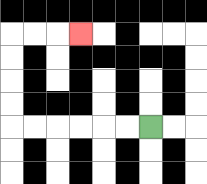{'start': '[6, 5]', 'end': '[3, 1]', 'path_directions': 'L,L,L,L,L,L,U,U,U,U,R,R,R', 'path_coordinates': '[[6, 5], [5, 5], [4, 5], [3, 5], [2, 5], [1, 5], [0, 5], [0, 4], [0, 3], [0, 2], [0, 1], [1, 1], [2, 1], [3, 1]]'}